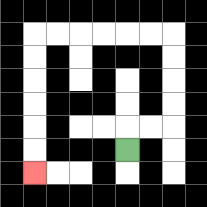{'start': '[5, 6]', 'end': '[1, 7]', 'path_directions': 'U,R,R,U,U,U,U,L,L,L,L,L,L,D,D,D,D,D,D', 'path_coordinates': '[[5, 6], [5, 5], [6, 5], [7, 5], [7, 4], [7, 3], [7, 2], [7, 1], [6, 1], [5, 1], [4, 1], [3, 1], [2, 1], [1, 1], [1, 2], [1, 3], [1, 4], [1, 5], [1, 6], [1, 7]]'}